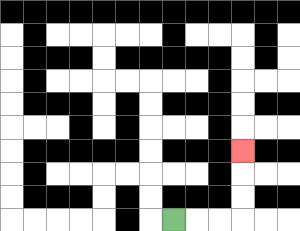{'start': '[7, 9]', 'end': '[10, 6]', 'path_directions': 'R,R,R,U,U,U', 'path_coordinates': '[[7, 9], [8, 9], [9, 9], [10, 9], [10, 8], [10, 7], [10, 6]]'}